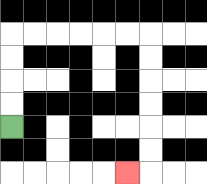{'start': '[0, 5]', 'end': '[5, 7]', 'path_directions': 'U,U,U,U,R,R,R,R,R,R,D,D,D,D,D,D,L', 'path_coordinates': '[[0, 5], [0, 4], [0, 3], [0, 2], [0, 1], [1, 1], [2, 1], [3, 1], [4, 1], [5, 1], [6, 1], [6, 2], [6, 3], [6, 4], [6, 5], [6, 6], [6, 7], [5, 7]]'}